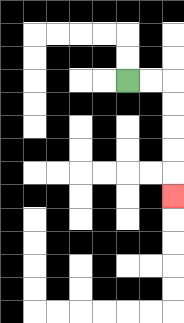{'start': '[5, 3]', 'end': '[7, 8]', 'path_directions': 'R,R,D,D,D,D,D', 'path_coordinates': '[[5, 3], [6, 3], [7, 3], [7, 4], [7, 5], [7, 6], [7, 7], [7, 8]]'}